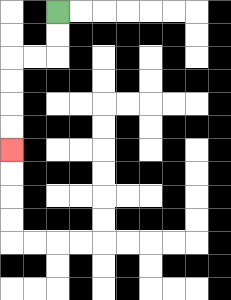{'start': '[2, 0]', 'end': '[0, 6]', 'path_directions': 'D,D,L,L,D,D,D,D', 'path_coordinates': '[[2, 0], [2, 1], [2, 2], [1, 2], [0, 2], [0, 3], [0, 4], [0, 5], [0, 6]]'}